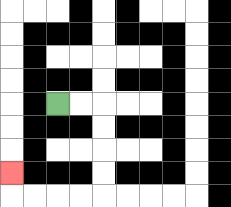{'start': '[2, 4]', 'end': '[0, 7]', 'path_directions': 'R,R,D,D,D,D,L,L,L,L,U', 'path_coordinates': '[[2, 4], [3, 4], [4, 4], [4, 5], [4, 6], [4, 7], [4, 8], [3, 8], [2, 8], [1, 8], [0, 8], [0, 7]]'}